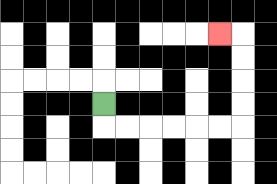{'start': '[4, 4]', 'end': '[9, 1]', 'path_directions': 'D,R,R,R,R,R,R,U,U,U,U,L', 'path_coordinates': '[[4, 4], [4, 5], [5, 5], [6, 5], [7, 5], [8, 5], [9, 5], [10, 5], [10, 4], [10, 3], [10, 2], [10, 1], [9, 1]]'}